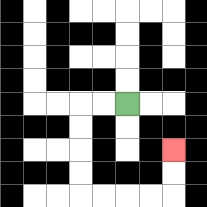{'start': '[5, 4]', 'end': '[7, 6]', 'path_directions': 'L,L,D,D,D,D,R,R,R,R,U,U', 'path_coordinates': '[[5, 4], [4, 4], [3, 4], [3, 5], [3, 6], [3, 7], [3, 8], [4, 8], [5, 8], [6, 8], [7, 8], [7, 7], [7, 6]]'}